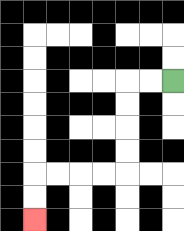{'start': '[7, 3]', 'end': '[1, 9]', 'path_directions': 'L,L,D,D,D,D,L,L,L,L,D,D', 'path_coordinates': '[[7, 3], [6, 3], [5, 3], [5, 4], [5, 5], [5, 6], [5, 7], [4, 7], [3, 7], [2, 7], [1, 7], [1, 8], [1, 9]]'}